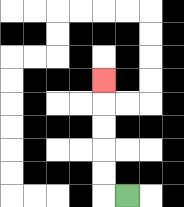{'start': '[5, 8]', 'end': '[4, 3]', 'path_directions': 'L,U,U,U,U,U', 'path_coordinates': '[[5, 8], [4, 8], [4, 7], [4, 6], [4, 5], [4, 4], [4, 3]]'}